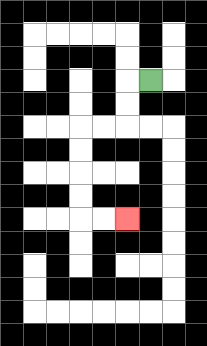{'start': '[6, 3]', 'end': '[5, 9]', 'path_directions': 'L,D,D,L,L,D,D,D,D,R,R', 'path_coordinates': '[[6, 3], [5, 3], [5, 4], [5, 5], [4, 5], [3, 5], [3, 6], [3, 7], [3, 8], [3, 9], [4, 9], [5, 9]]'}